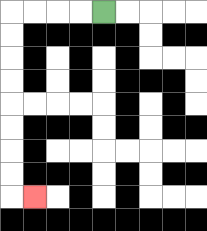{'start': '[4, 0]', 'end': '[1, 8]', 'path_directions': 'L,L,L,L,D,D,D,D,D,D,D,D,R', 'path_coordinates': '[[4, 0], [3, 0], [2, 0], [1, 0], [0, 0], [0, 1], [0, 2], [0, 3], [0, 4], [0, 5], [0, 6], [0, 7], [0, 8], [1, 8]]'}